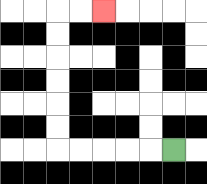{'start': '[7, 6]', 'end': '[4, 0]', 'path_directions': 'L,L,L,L,L,U,U,U,U,U,U,R,R', 'path_coordinates': '[[7, 6], [6, 6], [5, 6], [4, 6], [3, 6], [2, 6], [2, 5], [2, 4], [2, 3], [2, 2], [2, 1], [2, 0], [3, 0], [4, 0]]'}